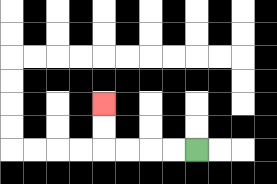{'start': '[8, 6]', 'end': '[4, 4]', 'path_directions': 'L,L,L,L,U,U', 'path_coordinates': '[[8, 6], [7, 6], [6, 6], [5, 6], [4, 6], [4, 5], [4, 4]]'}